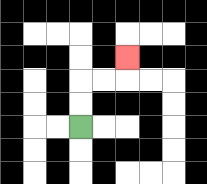{'start': '[3, 5]', 'end': '[5, 2]', 'path_directions': 'U,U,R,R,U', 'path_coordinates': '[[3, 5], [3, 4], [3, 3], [4, 3], [5, 3], [5, 2]]'}